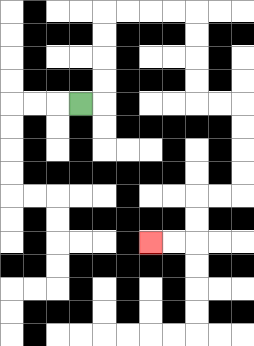{'start': '[3, 4]', 'end': '[6, 10]', 'path_directions': 'R,U,U,U,U,R,R,R,R,D,D,D,D,R,R,D,D,D,D,L,L,D,D,L,L', 'path_coordinates': '[[3, 4], [4, 4], [4, 3], [4, 2], [4, 1], [4, 0], [5, 0], [6, 0], [7, 0], [8, 0], [8, 1], [8, 2], [8, 3], [8, 4], [9, 4], [10, 4], [10, 5], [10, 6], [10, 7], [10, 8], [9, 8], [8, 8], [8, 9], [8, 10], [7, 10], [6, 10]]'}